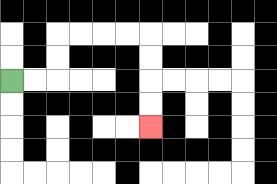{'start': '[0, 3]', 'end': '[6, 5]', 'path_directions': 'R,R,U,U,R,R,R,R,D,D,D,D', 'path_coordinates': '[[0, 3], [1, 3], [2, 3], [2, 2], [2, 1], [3, 1], [4, 1], [5, 1], [6, 1], [6, 2], [6, 3], [6, 4], [6, 5]]'}